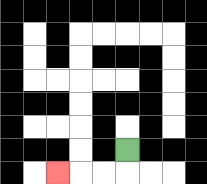{'start': '[5, 6]', 'end': '[2, 7]', 'path_directions': 'D,L,L,L', 'path_coordinates': '[[5, 6], [5, 7], [4, 7], [3, 7], [2, 7]]'}